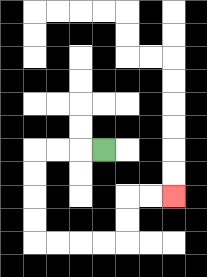{'start': '[4, 6]', 'end': '[7, 8]', 'path_directions': 'L,L,L,D,D,D,D,R,R,R,R,U,U,R,R', 'path_coordinates': '[[4, 6], [3, 6], [2, 6], [1, 6], [1, 7], [1, 8], [1, 9], [1, 10], [2, 10], [3, 10], [4, 10], [5, 10], [5, 9], [5, 8], [6, 8], [7, 8]]'}